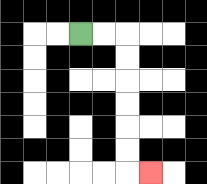{'start': '[3, 1]', 'end': '[6, 7]', 'path_directions': 'R,R,D,D,D,D,D,D,R', 'path_coordinates': '[[3, 1], [4, 1], [5, 1], [5, 2], [5, 3], [5, 4], [5, 5], [5, 6], [5, 7], [6, 7]]'}